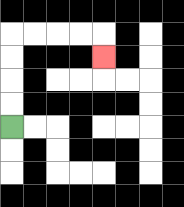{'start': '[0, 5]', 'end': '[4, 2]', 'path_directions': 'U,U,U,U,R,R,R,R,D', 'path_coordinates': '[[0, 5], [0, 4], [0, 3], [0, 2], [0, 1], [1, 1], [2, 1], [3, 1], [4, 1], [4, 2]]'}